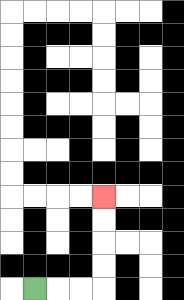{'start': '[1, 12]', 'end': '[4, 8]', 'path_directions': 'R,R,R,U,U,U,U', 'path_coordinates': '[[1, 12], [2, 12], [3, 12], [4, 12], [4, 11], [4, 10], [4, 9], [4, 8]]'}